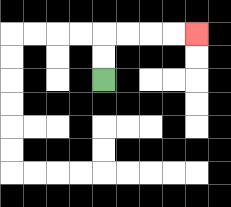{'start': '[4, 3]', 'end': '[8, 1]', 'path_directions': 'U,U,R,R,R,R', 'path_coordinates': '[[4, 3], [4, 2], [4, 1], [5, 1], [6, 1], [7, 1], [8, 1]]'}